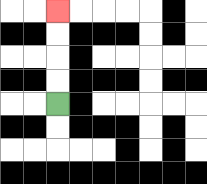{'start': '[2, 4]', 'end': '[2, 0]', 'path_directions': 'U,U,U,U', 'path_coordinates': '[[2, 4], [2, 3], [2, 2], [2, 1], [2, 0]]'}